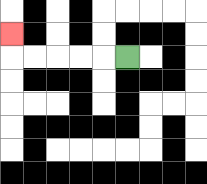{'start': '[5, 2]', 'end': '[0, 1]', 'path_directions': 'L,L,L,L,L,U', 'path_coordinates': '[[5, 2], [4, 2], [3, 2], [2, 2], [1, 2], [0, 2], [0, 1]]'}